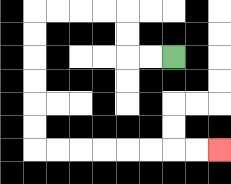{'start': '[7, 2]', 'end': '[9, 6]', 'path_directions': 'L,L,U,U,L,L,L,L,D,D,D,D,D,D,R,R,R,R,R,R,R,R', 'path_coordinates': '[[7, 2], [6, 2], [5, 2], [5, 1], [5, 0], [4, 0], [3, 0], [2, 0], [1, 0], [1, 1], [1, 2], [1, 3], [1, 4], [1, 5], [1, 6], [2, 6], [3, 6], [4, 6], [5, 6], [6, 6], [7, 6], [8, 6], [9, 6]]'}